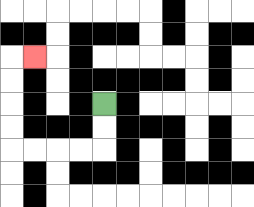{'start': '[4, 4]', 'end': '[1, 2]', 'path_directions': 'D,D,L,L,L,L,U,U,U,U,R', 'path_coordinates': '[[4, 4], [4, 5], [4, 6], [3, 6], [2, 6], [1, 6], [0, 6], [0, 5], [0, 4], [0, 3], [0, 2], [1, 2]]'}